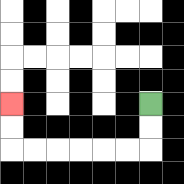{'start': '[6, 4]', 'end': '[0, 4]', 'path_directions': 'D,D,L,L,L,L,L,L,U,U', 'path_coordinates': '[[6, 4], [6, 5], [6, 6], [5, 6], [4, 6], [3, 6], [2, 6], [1, 6], [0, 6], [0, 5], [0, 4]]'}